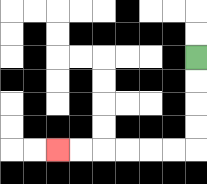{'start': '[8, 2]', 'end': '[2, 6]', 'path_directions': 'D,D,D,D,L,L,L,L,L,L', 'path_coordinates': '[[8, 2], [8, 3], [8, 4], [8, 5], [8, 6], [7, 6], [6, 6], [5, 6], [4, 6], [3, 6], [2, 6]]'}